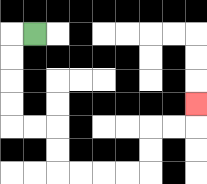{'start': '[1, 1]', 'end': '[8, 4]', 'path_directions': 'L,D,D,D,D,R,R,D,D,R,R,R,R,U,U,R,R,U', 'path_coordinates': '[[1, 1], [0, 1], [0, 2], [0, 3], [0, 4], [0, 5], [1, 5], [2, 5], [2, 6], [2, 7], [3, 7], [4, 7], [5, 7], [6, 7], [6, 6], [6, 5], [7, 5], [8, 5], [8, 4]]'}